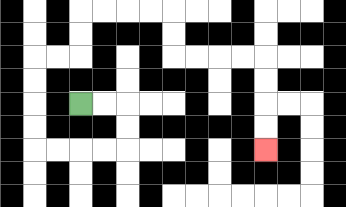{'start': '[3, 4]', 'end': '[11, 6]', 'path_directions': 'R,R,D,D,L,L,L,L,U,U,U,U,R,R,U,U,R,R,R,R,D,D,R,R,R,R,D,D,D,D', 'path_coordinates': '[[3, 4], [4, 4], [5, 4], [5, 5], [5, 6], [4, 6], [3, 6], [2, 6], [1, 6], [1, 5], [1, 4], [1, 3], [1, 2], [2, 2], [3, 2], [3, 1], [3, 0], [4, 0], [5, 0], [6, 0], [7, 0], [7, 1], [7, 2], [8, 2], [9, 2], [10, 2], [11, 2], [11, 3], [11, 4], [11, 5], [11, 6]]'}